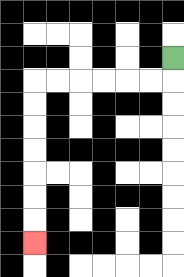{'start': '[7, 2]', 'end': '[1, 10]', 'path_directions': 'D,L,L,L,L,L,L,D,D,D,D,D,D,D', 'path_coordinates': '[[7, 2], [7, 3], [6, 3], [5, 3], [4, 3], [3, 3], [2, 3], [1, 3], [1, 4], [1, 5], [1, 6], [1, 7], [1, 8], [1, 9], [1, 10]]'}